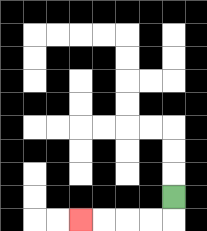{'start': '[7, 8]', 'end': '[3, 9]', 'path_directions': 'D,L,L,L,L', 'path_coordinates': '[[7, 8], [7, 9], [6, 9], [5, 9], [4, 9], [3, 9]]'}